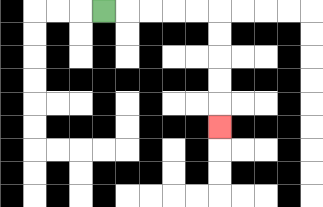{'start': '[4, 0]', 'end': '[9, 5]', 'path_directions': 'R,R,R,R,R,D,D,D,D,D', 'path_coordinates': '[[4, 0], [5, 0], [6, 0], [7, 0], [8, 0], [9, 0], [9, 1], [9, 2], [9, 3], [9, 4], [9, 5]]'}